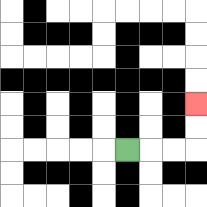{'start': '[5, 6]', 'end': '[8, 4]', 'path_directions': 'R,R,R,U,U', 'path_coordinates': '[[5, 6], [6, 6], [7, 6], [8, 6], [8, 5], [8, 4]]'}